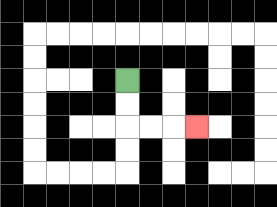{'start': '[5, 3]', 'end': '[8, 5]', 'path_directions': 'D,D,R,R,R', 'path_coordinates': '[[5, 3], [5, 4], [5, 5], [6, 5], [7, 5], [8, 5]]'}